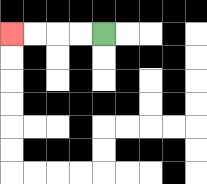{'start': '[4, 1]', 'end': '[0, 1]', 'path_directions': 'L,L,L,L', 'path_coordinates': '[[4, 1], [3, 1], [2, 1], [1, 1], [0, 1]]'}